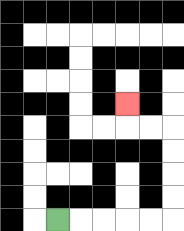{'start': '[2, 9]', 'end': '[5, 4]', 'path_directions': 'R,R,R,R,R,U,U,U,U,L,L,U', 'path_coordinates': '[[2, 9], [3, 9], [4, 9], [5, 9], [6, 9], [7, 9], [7, 8], [7, 7], [7, 6], [7, 5], [6, 5], [5, 5], [5, 4]]'}